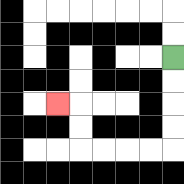{'start': '[7, 2]', 'end': '[2, 4]', 'path_directions': 'D,D,D,D,L,L,L,L,U,U,L', 'path_coordinates': '[[7, 2], [7, 3], [7, 4], [7, 5], [7, 6], [6, 6], [5, 6], [4, 6], [3, 6], [3, 5], [3, 4], [2, 4]]'}